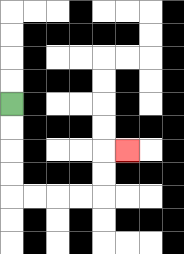{'start': '[0, 4]', 'end': '[5, 6]', 'path_directions': 'D,D,D,D,R,R,R,R,U,U,R', 'path_coordinates': '[[0, 4], [0, 5], [0, 6], [0, 7], [0, 8], [1, 8], [2, 8], [3, 8], [4, 8], [4, 7], [4, 6], [5, 6]]'}